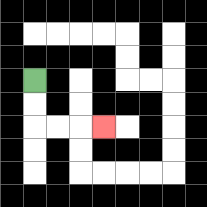{'start': '[1, 3]', 'end': '[4, 5]', 'path_directions': 'D,D,R,R,R', 'path_coordinates': '[[1, 3], [1, 4], [1, 5], [2, 5], [3, 5], [4, 5]]'}